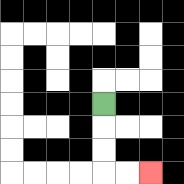{'start': '[4, 4]', 'end': '[6, 7]', 'path_directions': 'D,D,D,R,R', 'path_coordinates': '[[4, 4], [4, 5], [4, 6], [4, 7], [5, 7], [6, 7]]'}